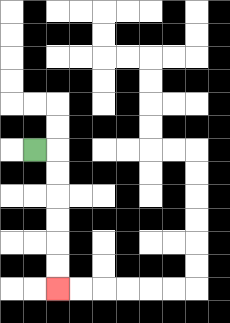{'start': '[1, 6]', 'end': '[2, 12]', 'path_directions': 'R,D,D,D,D,D,D', 'path_coordinates': '[[1, 6], [2, 6], [2, 7], [2, 8], [2, 9], [2, 10], [2, 11], [2, 12]]'}